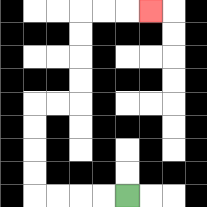{'start': '[5, 8]', 'end': '[6, 0]', 'path_directions': 'L,L,L,L,U,U,U,U,R,R,U,U,U,U,R,R,R', 'path_coordinates': '[[5, 8], [4, 8], [3, 8], [2, 8], [1, 8], [1, 7], [1, 6], [1, 5], [1, 4], [2, 4], [3, 4], [3, 3], [3, 2], [3, 1], [3, 0], [4, 0], [5, 0], [6, 0]]'}